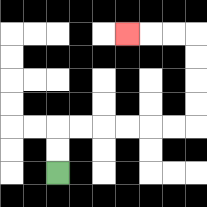{'start': '[2, 7]', 'end': '[5, 1]', 'path_directions': 'U,U,R,R,R,R,R,R,U,U,U,U,L,L,L', 'path_coordinates': '[[2, 7], [2, 6], [2, 5], [3, 5], [4, 5], [5, 5], [6, 5], [7, 5], [8, 5], [8, 4], [8, 3], [8, 2], [8, 1], [7, 1], [6, 1], [5, 1]]'}